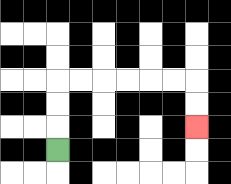{'start': '[2, 6]', 'end': '[8, 5]', 'path_directions': 'U,U,U,R,R,R,R,R,R,D,D', 'path_coordinates': '[[2, 6], [2, 5], [2, 4], [2, 3], [3, 3], [4, 3], [5, 3], [6, 3], [7, 3], [8, 3], [8, 4], [8, 5]]'}